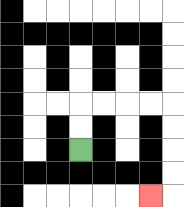{'start': '[3, 6]', 'end': '[6, 8]', 'path_directions': 'U,U,R,R,R,R,D,D,D,D,L', 'path_coordinates': '[[3, 6], [3, 5], [3, 4], [4, 4], [5, 4], [6, 4], [7, 4], [7, 5], [7, 6], [7, 7], [7, 8], [6, 8]]'}